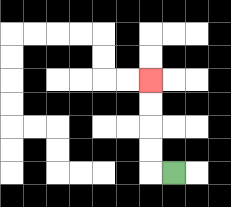{'start': '[7, 7]', 'end': '[6, 3]', 'path_directions': 'L,U,U,U,U', 'path_coordinates': '[[7, 7], [6, 7], [6, 6], [6, 5], [6, 4], [6, 3]]'}